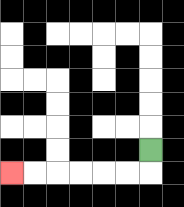{'start': '[6, 6]', 'end': '[0, 7]', 'path_directions': 'D,L,L,L,L,L,L', 'path_coordinates': '[[6, 6], [6, 7], [5, 7], [4, 7], [3, 7], [2, 7], [1, 7], [0, 7]]'}